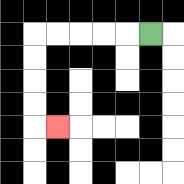{'start': '[6, 1]', 'end': '[2, 5]', 'path_directions': 'L,L,L,L,L,D,D,D,D,R', 'path_coordinates': '[[6, 1], [5, 1], [4, 1], [3, 1], [2, 1], [1, 1], [1, 2], [1, 3], [1, 4], [1, 5], [2, 5]]'}